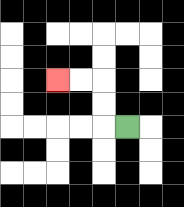{'start': '[5, 5]', 'end': '[2, 3]', 'path_directions': 'L,U,U,L,L', 'path_coordinates': '[[5, 5], [4, 5], [4, 4], [4, 3], [3, 3], [2, 3]]'}